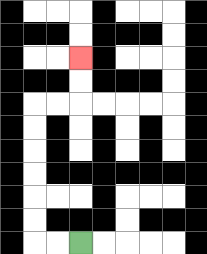{'start': '[3, 10]', 'end': '[3, 2]', 'path_directions': 'L,L,U,U,U,U,U,U,R,R,U,U', 'path_coordinates': '[[3, 10], [2, 10], [1, 10], [1, 9], [1, 8], [1, 7], [1, 6], [1, 5], [1, 4], [2, 4], [3, 4], [3, 3], [3, 2]]'}